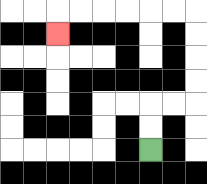{'start': '[6, 6]', 'end': '[2, 1]', 'path_directions': 'U,U,R,R,U,U,U,U,L,L,L,L,L,L,D', 'path_coordinates': '[[6, 6], [6, 5], [6, 4], [7, 4], [8, 4], [8, 3], [8, 2], [8, 1], [8, 0], [7, 0], [6, 0], [5, 0], [4, 0], [3, 0], [2, 0], [2, 1]]'}